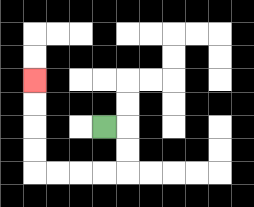{'start': '[4, 5]', 'end': '[1, 3]', 'path_directions': 'R,D,D,L,L,L,L,U,U,U,U', 'path_coordinates': '[[4, 5], [5, 5], [5, 6], [5, 7], [4, 7], [3, 7], [2, 7], [1, 7], [1, 6], [1, 5], [1, 4], [1, 3]]'}